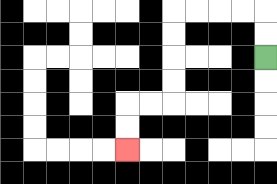{'start': '[11, 2]', 'end': '[5, 6]', 'path_directions': 'U,U,L,L,L,L,D,D,D,D,L,L,D,D', 'path_coordinates': '[[11, 2], [11, 1], [11, 0], [10, 0], [9, 0], [8, 0], [7, 0], [7, 1], [7, 2], [7, 3], [7, 4], [6, 4], [5, 4], [5, 5], [5, 6]]'}